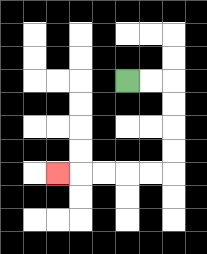{'start': '[5, 3]', 'end': '[2, 7]', 'path_directions': 'R,R,D,D,D,D,L,L,L,L,L', 'path_coordinates': '[[5, 3], [6, 3], [7, 3], [7, 4], [7, 5], [7, 6], [7, 7], [6, 7], [5, 7], [4, 7], [3, 7], [2, 7]]'}